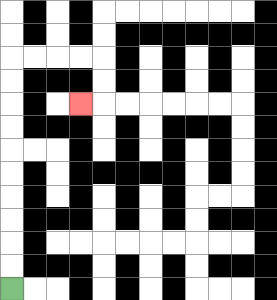{'start': '[0, 12]', 'end': '[3, 4]', 'path_directions': 'U,U,U,U,U,U,U,U,U,U,R,R,R,R,D,D,L', 'path_coordinates': '[[0, 12], [0, 11], [0, 10], [0, 9], [0, 8], [0, 7], [0, 6], [0, 5], [0, 4], [0, 3], [0, 2], [1, 2], [2, 2], [3, 2], [4, 2], [4, 3], [4, 4], [3, 4]]'}